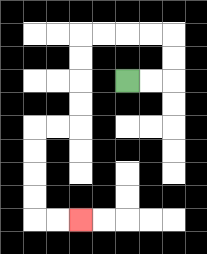{'start': '[5, 3]', 'end': '[3, 9]', 'path_directions': 'R,R,U,U,L,L,L,L,D,D,D,D,L,L,D,D,D,D,R,R', 'path_coordinates': '[[5, 3], [6, 3], [7, 3], [7, 2], [7, 1], [6, 1], [5, 1], [4, 1], [3, 1], [3, 2], [3, 3], [3, 4], [3, 5], [2, 5], [1, 5], [1, 6], [1, 7], [1, 8], [1, 9], [2, 9], [3, 9]]'}